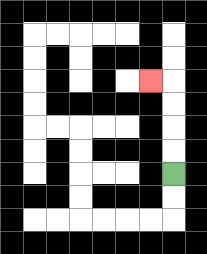{'start': '[7, 7]', 'end': '[6, 3]', 'path_directions': 'U,U,U,U,L', 'path_coordinates': '[[7, 7], [7, 6], [7, 5], [7, 4], [7, 3], [6, 3]]'}